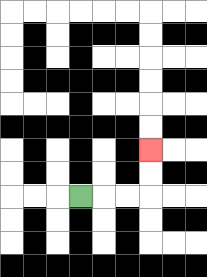{'start': '[3, 8]', 'end': '[6, 6]', 'path_directions': 'R,R,R,U,U', 'path_coordinates': '[[3, 8], [4, 8], [5, 8], [6, 8], [6, 7], [6, 6]]'}